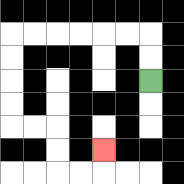{'start': '[6, 3]', 'end': '[4, 6]', 'path_directions': 'U,U,L,L,L,L,L,L,D,D,D,D,R,R,D,D,R,R,U', 'path_coordinates': '[[6, 3], [6, 2], [6, 1], [5, 1], [4, 1], [3, 1], [2, 1], [1, 1], [0, 1], [0, 2], [0, 3], [0, 4], [0, 5], [1, 5], [2, 5], [2, 6], [2, 7], [3, 7], [4, 7], [4, 6]]'}